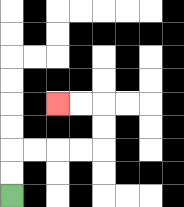{'start': '[0, 8]', 'end': '[2, 4]', 'path_directions': 'U,U,R,R,R,R,U,U,L,L', 'path_coordinates': '[[0, 8], [0, 7], [0, 6], [1, 6], [2, 6], [3, 6], [4, 6], [4, 5], [4, 4], [3, 4], [2, 4]]'}